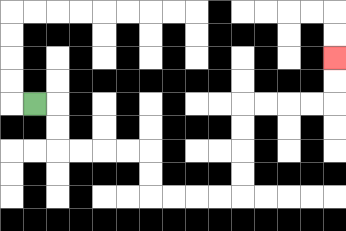{'start': '[1, 4]', 'end': '[14, 2]', 'path_directions': 'R,D,D,R,R,R,R,D,D,R,R,R,R,U,U,U,U,R,R,R,R,U,U', 'path_coordinates': '[[1, 4], [2, 4], [2, 5], [2, 6], [3, 6], [4, 6], [5, 6], [6, 6], [6, 7], [6, 8], [7, 8], [8, 8], [9, 8], [10, 8], [10, 7], [10, 6], [10, 5], [10, 4], [11, 4], [12, 4], [13, 4], [14, 4], [14, 3], [14, 2]]'}